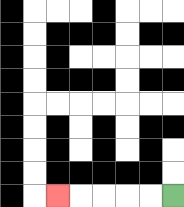{'start': '[7, 8]', 'end': '[2, 8]', 'path_directions': 'L,L,L,L,L', 'path_coordinates': '[[7, 8], [6, 8], [5, 8], [4, 8], [3, 8], [2, 8]]'}